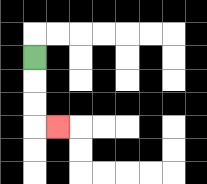{'start': '[1, 2]', 'end': '[2, 5]', 'path_directions': 'D,D,D,R', 'path_coordinates': '[[1, 2], [1, 3], [1, 4], [1, 5], [2, 5]]'}